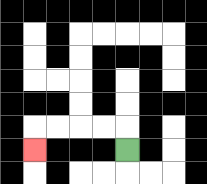{'start': '[5, 6]', 'end': '[1, 6]', 'path_directions': 'U,L,L,L,L,D', 'path_coordinates': '[[5, 6], [5, 5], [4, 5], [3, 5], [2, 5], [1, 5], [1, 6]]'}